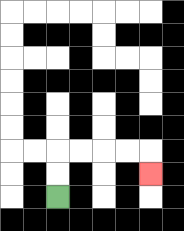{'start': '[2, 8]', 'end': '[6, 7]', 'path_directions': 'U,U,R,R,R,R,D', 'path_coordinates': '[[2, 8], [2, 7], [2, 6], [3, 6], [4, 6], [5, 6], [6, 6], [6, 7]]'}